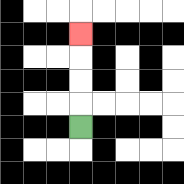{'start': '[3, 5]', 'end': '[3, 1]', 'path_directions': 'U,U,U,U', 'path_coordinates': '[[3, 5], [3, 4], [3, 3], [3, 2], [3, 1]]'}